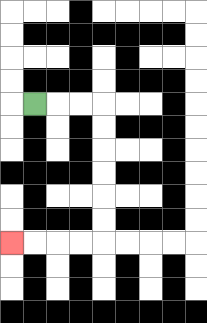{'start': '[1, 4]', 'end': '[0, 10]', 'path_directions': 'R,R,R,D,D,D,D,D,D,L,L,L,L', 'path_coordinates': '[[1, 4], [2, 4], [3, 4], [4, 4], [4, 5], [4, 6], [4, 7], [4, 8], [4, 9], [4, 10], [3, 10], [2, 10], [1, 10], [0, 10]]'}